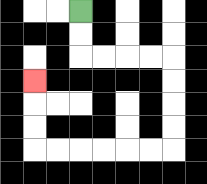{'start': '[3, 0]', 'end': '[1, 3]', 'path_directions': 'D,D,R,R,R,R,D,D,D,D,L,L,L,L,L,L,U,U,U', 'path_coordinates': '[[3, 0], [3, 1], [3, 2], [4, 2], [5, 2], [6, 2], [7, 2], [7, 3], [7, 4], [7, 5], [7, 6], [6, 6], [5, 6], [4, 6], [3, 6], [2, 6], [1, 6], [1, 5], [1, 4], [1, 3]]'}